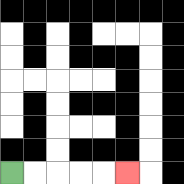{'start': '[0, 7]', 'end': '[5, 7]', 'path_directions': 'R,R,R,R,R', 'path_coordinates': '[[0, 7], [1, 7], [2, 7], [3, 7], [4, 7], [5, 7]]'}